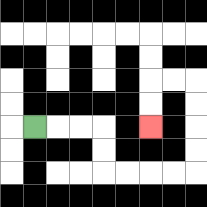{'start': '[1, 5]', 'end': '[6, 5]', 'path_directions': 'R,R,R,D,D,R,R,R,R,U,U,U,U,L,L,D,D', 'path_coordinates': '[[1, 5], [2, 5], [3, 5], [4, 5], [4, 6], [4, 7], [5, 7], [6, 7], [7, 7], [8, 7], [8, 6], [8, 5], [8, 4], [8, 3], [7, 3], [6, 3], [6, 4], [6, 5]]'}